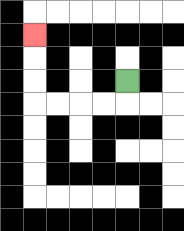{'start': '[5, 3]', 'end': '[1, 1]', 'path_directions': 'D,L,L,L,L,U,U,U', 'path_coordinates': '[[5, 3], [5, 4], [4, 4], [3, 4], [2, 4], [1, 4], [1, 3], [1, 2], [1, 1]]'}